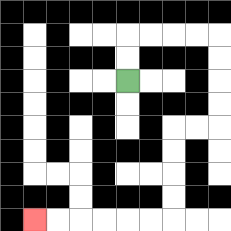{'start': '[5, 3]', 'end': '[1, 9]', 'path_directions': 'U,U,R,R,R,R,D,D,D,D,L,L,D,D,D,D,L,L,L,L,L,L', 'path_coordinates': '[[5, 3], [5, 2], [5, 1], [6, 1], [7, 1], [8, 1], [9, 1], [9, 2], [9, 3], [9, 4], [9, 5], [8, 5], [7, 5], [7, 6], [7, 7], [7, 8], [7, 9], [6, 9], [5, 9], [4, 9], [3, 9], [2, 9], [1, 9]]'}